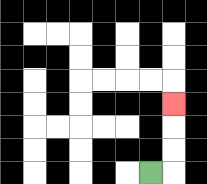{'start': '[6, 7]', 'end': '[7, 4]', 'path_directions': 'R,U,U,U', 'path_coordinates': '[[6, 7], [7, 7], [7, 6], [7, 5], [7, 4]]'}